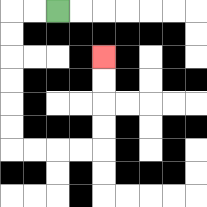{'start': '[2, 0]', 'end': '[4, 2]', 'path_directions': 'L,L,D,D,D,D,D,D,R,R,R,R,U,U,U,U', 'path_coordinates': '[[2, 0], [1, 0], [0, 0], [0, 1], [0, 2], [0, 3], [0, 4], [0, 5], [0, 6], [1, 6], [2, 6], [3, 6], [4, 6], [4, 5], [4, 4], [4, 3], [4, 2]]'}